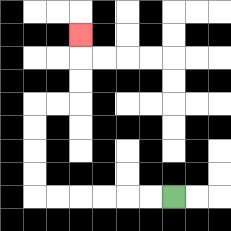{'start': '[7, 8]', 'end': '[3, 1]', 'path_directions': 'L,L,L,L,L,L,U,U,U,U,R,R,U,U,U', 'path_coordinates': '[[7, 8], [6, 8], [5, 8], [4, 8], [3, 8], [2, 8], [1, 8], [1, 7], [1, 6], [1, 5], [1, 4], [2, 4], [3, 4], [3, 3], [3, 2], [3, 1]]'}